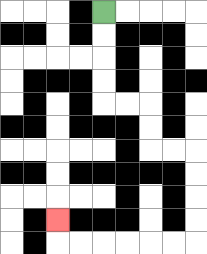{'start': '[4, 0]', 'end': '[2, 9]', 'path_directions': 'D,D,D,D,R,R,D,D,R,R,D,D,D,D,L,L,L,L,L,L,U', 'path_coordinates': '[[4, 0], [4, 1], [4, 2], [4, 3], [4, 4], [5, 4], [6, 4], [6, 5], [6, 6], [7, 6], [8, 6], [8, 7], [8, 8], [8, 9], [8, 10], [7, 10], [6, 10], [5, 10], [4, 10], [3, 10], [2, 10], [2, 9]]'}